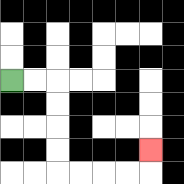{'start': '[0, 3]', 'end': '[6, 6]', 'path_directions': 'R,R,D,D,D,D,R,R,R,R,U', 'path_coordinates': '[[0, 3], [1, 3], [2, 3], [2, 4], [2, 5], [2, 6], [2, 7], [3, 7], [4, 7], [5, 7], [6, 7], [6, 6]]'}